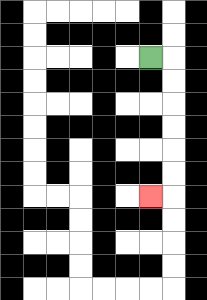{'start': '[6, 2]', 'end': '[6, 8]', 'path_directions': 'R,D,D,D,D,D,D,L', 'path_coordinates': '[[6, 2], [7, 2], [7, 3], [7, 4], [7, 5], [7, 6], [7, 7], [7, 8], [6, 8]]'}